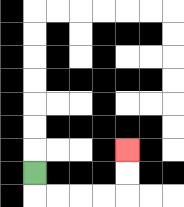{'start': '[1, 7]', 'end': '[5, 6]', 'path_directions': 'D,R,R,R,R,U,U', 'path_coordinates': '[[1, 7], [1, 8], [2, 8], [3, 8], [4, 8], [5, 8], [5, 7], [5, 6]]'}